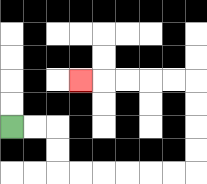{'start': '[0, 5]', 'end': '[3, 3]', 'path_directions': 'R,R,D,D,R,R,R,R,R,R,U,U,U,U,L,L,L,L,L', 'path_coordinates': '[[0, 5], [1, 5], [2, 5], [2, 6], [2, 7], [3, 7], [4, 7], [5, 7], [6, 7], [7, 7], [8, 7], [8, 6], [8, 5], [8, 4], [8, 3], [7, 3], [6, 3], [5, 3], [4, 3], [3, 3]]'}